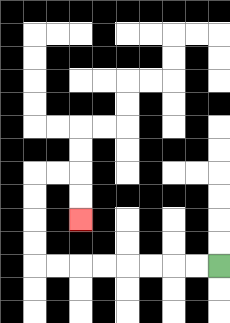{'start': '[9, 11]', 'end': '[3, 9]', 'path_directions': 'L,L,L,L,L,L,L,L,U,U,U,U,R,R,D,D', 'path_coordinates': '[[9, 11], [8, 11], [7, 11], [6, 11], [5, 11], [4, 11], [3, 11], [2, 11], [1, 11], [1, 10], [1, 9], [1, 8], [1, 7], [2, 7], [3, 7], [3, 8], [3, 9]]'}